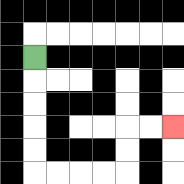{'start': '[1, 2]', 'end': '[7, 5]', 'path_directions': 'D,D,D,D,D,R,R,R,R,U,U,R,R', 'path_coordinates': '[[1, 2], [1, 3], [1, 4], [1, 5], [1, 6], [1, 7], [2, 7], [3, 7], [4, 7], [5, 7], [5, 6], [5, 5], [6, 5], [7, 5]]'}